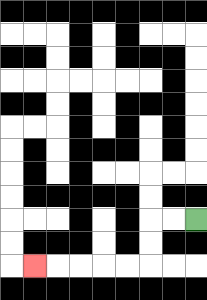{'start': '[8, 9]', 'end': '[1, 11]', 'path_directions': 'L,L,D,D,L,L,L,L,L', 'path_coordinates': '[[8, 9], [7, 9], [6, 9], [6, 10], [6, 11], [5, 11], [4, 11], [3, 11], [2, 11], [1, 11]]'}